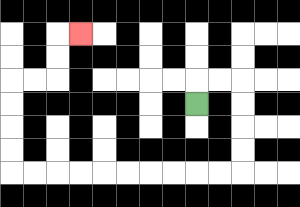{'start': '[8, 4]', 'end': '[3, 1]', 'path_directions': 'U,R,R,D,D,D,D,L,L,L,L,L,L,L,L,L,L,U,U,U,U,R,R,U,U,R', 'path_coordinates': '[[8, 4], [8, 3], [9, 3], [10, 3], [10, 4], [10, 5], [10, 6], [10, 7], [9, 7], [8, 7], [7, 7], [6, 7], [5, 7], [4, 7], [3, 7], [2, 7], [1, 7], [0, 7], [0, 6], [0, 5], [0, 4], [0, 3], [1, 3], [2, 3], [2, 2], [2, 1], [3, 1]]'}